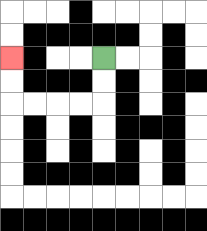{'start': '[4, 2]', 'end': '[0, 2]', 'path_directions': 'D,D,L,L,L,L,U,U', 'path_coordinates': '[[4, 2], [4, 3], [4, 4], [3, 4], [2, 4], [1, 4], [0, 4], [0, 3], [0, 2]]'}